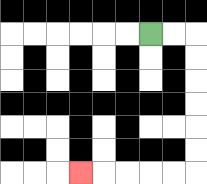{'start': '[6, 1]', 'end': '[3, 7]', 'path_directions': 'R,R,D,D,D,D,D,D,L,L,L,L,L', 'path_coordinates': '[[6, 1], [7, 1], [8, 1], [8, 2], [8, 3], [8, 4], [8, 5], [8, 6], [8, 7], [7, 7], [6, 7], [5, 7], [4, 7], [3, 7]]'}